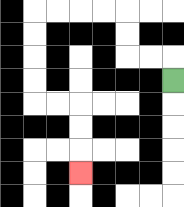{'start': '[7, 3]', 'end': '[3, 7]', 'path_directions': 'U,L,L,U,U,L,L,L,L,D,D,D,D,R,R,D,D,D', 'path_coordinates': '[[7, 3], [7, 2], [6, 2], [5, 2], [5, 1], [5, 0], [4, 0], [3, 0], [2, 0], [1, 0], [1, 1], [1, 2], [1, 3], [1, 4], [2, 4], [3, 4], [3, 5], [3, 6], [3, 7]]'}